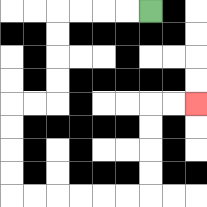{'start': '[6, 0]', 'end': '[8, 4]', 'path_directions': 'L,L,L,L,D,D,D,D,L,L,D,D,D,D,R,R,R,R,R,R,U,U,U,U,R,R', 'path_coordinates': '[[6, 0], [5, 0], [4, 0], [3, 0], [2, 0], [2, 1], [2, 2], [2, 3], [2, 4], [1, 4], [0, 4], [0, 5], [0, 6], [0, 7], [0, 8], [1, 8], [2, 8], [3, 8], [4, 8], [5, 8], [6, 8], [6, 7], [6, 6], [6, 5], [6, 4], [7, 4], [8, 4]]'}